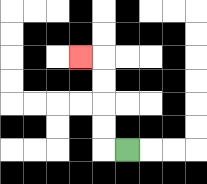{'start': '[5, 6]', 'end': '[3, 2]', 'path_directions': 'L,U,U,U,U,L', 'path_coordinates': '[[5, 6], [4, 6], [4, 5], [4, 4], [4, 3], [4, 2], [3, 2]]'}